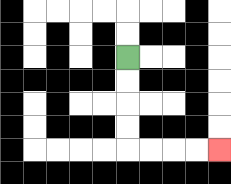{'start': '[5, 2]', 'end': '[9, 6]', 'path_directions': 'D,D,D,D,R,R,R,R', 'path_coordinates': '[[5, 2], [5, 3], [5, 4], [5, 5], [5, 6], [6, 6], [7, 6], [8, 6], [9, 6]]'}